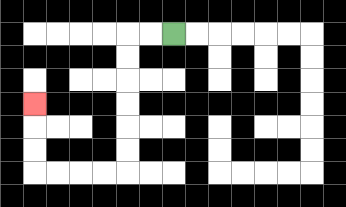{'start': '[7, 1]', 'end': '[1, 4]', 'path_directions': 'L,L,D,D,D,D,D,D,L,L,L,L,U,U,U', 'path_coordinates': '[[7, 1], [6, 1], [5, 1], [5, 2], [5, 3], [5, 4], [5, 5], [5, 6], [5, 7], [4, 7], [3, 7], [2, 7], [1, 7], [1, 6], [1, 5], [1, 4]]'}